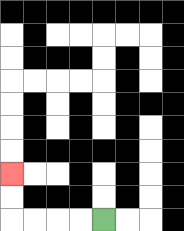{'start': '[4, 9]', 'end': '[0, 7]', 'path_directions': 'L,L,L,L,U,U', 'path_coordinates': '[[4, 9], [3, 9], [2, 9], [1, 9], [0, 9], [0, 8], [0, 7]]'}